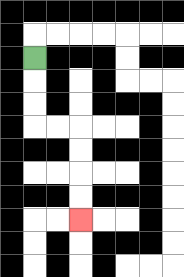{'start': '[1, 2]', 'end': '[3, 9]', 'path_directions': 'D,D,D,R,R,D,D,D,D', 'path_coordinates': '[[1, 2], [1, 3], [1, 4], [1, 5], [2, 5], [3, 5], [3, 6], [3, 7], [3, 8], [3, 9]]'}